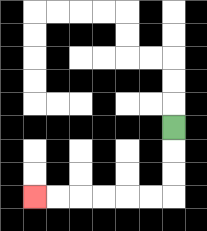{'start': '[7, 5]', 'end': '[1, 8]', 'path_directions': 'D,D,D,L,L,L,L,L,L', 'path_coordinates': '[[7, 5], [7, 6], [7, 7], [7, 8], [6, 8], [5, 8], [4, 8], [3, 8], [2, 8], [1, 8]]'}